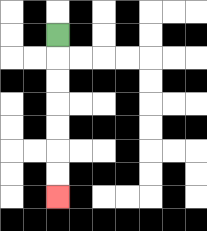{'start': '[2, 1]', 'end': '[2, 8]', 'path_directions': 'D,D,D,D,D,D,D', 'path_coordinates': '[[2, 1], [2, 2], [2, 3], [2, 4], [2, 5], [2, 6], [2, 7], [2, 8]]'}